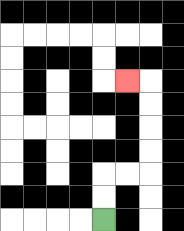{'start': '[4, 9]', 'end': '[5, 3]', 'path_directions': 'U,U,R,R,U,U,U,U,L', 'path_coordinates': '[[4, 9], [4, 8], [4, 7], [5, 7], [6, 7], [6, 6], [6, 5], [6, 4], [6, 3], [5, 3]]'}